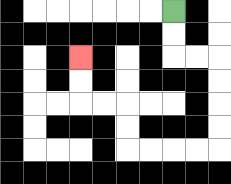{'start': '[7, 0]', 'end': '[3, 2]', 'path_directions': 'D,D,R,R,D,D,D,D,L,L,L,L,U,U,L,L,U,U', 'path_coordinates': '[[7, 0], [7, 1], [7, 2], [8, 2], [9, 2], [9, 3], [9, 4], [9, 5], [9, 6], [8, 6], [7, 6], [6, 6], [5, 6], [5, 5], [5, 4], [4, 4], [3, 4], [3, 3], [3, 2]]'}